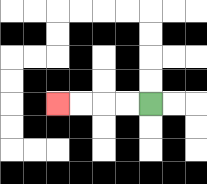{'start': '[6, 4]', 'end': '[2, 4]', 'path_directions': 'L,L,L,L', 'path_coordinates': '[[6, 4], [5, 4], [4, 4], [3, 4], [2, 4]]'}